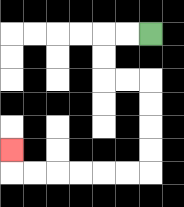{'start': '[6, 1]', 'end': '[0, 6]', 'path_directions': 'L,L,D,D,R,R,D,D,D,D,L,L,L,L,L,L,U', 'path_coordinates': '[[6, 1], [5, 1], [4, 1], [4, 2], [4, 3], [5, 3], [6, 3], [6, 4], [6, 5], [6, 6], [6, 7], [5, 7], [4, 7], [3, 7], [2, 7], [1, 7], [0, 7], [0, 6]]'}